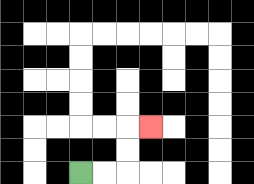{'start': '[3, 7]', 'end': '[6, 5]', 'path_directions': 'R,R,U,U,R', 'path_coordinates': '[[3, 7], [4, 7], [5, 7], [5, 6], [5, 5], [6, 5]]'}